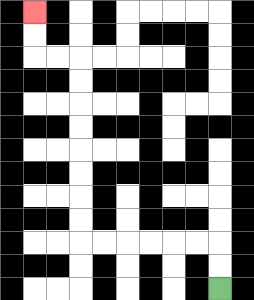{'start': '[9, 12]', 'end': '[1, 0]', 'path_directions': 'U,U,L,L,L,L,L,L,U,U,U,U,U,U,U,U,L,L,U,U', 'path_coordinates': '[[9, 12], [9, 11], [9, 10], [8, 10], [7, 10], [6, 10], [5, 10], [4, 10], [3, 10], [3, 9], [3, 8], [3, 7], [3, 6], [3, 5], [3, 4], [3, 3], [3, 2], [2, 2], [1, 2], [1, 1], [1, 0]]'}